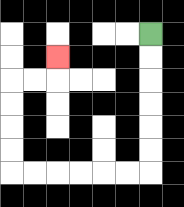{'start': '[6, 1]', 'end': '[2, 2]', 'path_directions': 'D,D,D,D,D,D,L,L,L,L,L,L,U,U,U,U,R,R,U', 'path_coordinates': '[[6, 1], [6, 2], [6, 3], [6, 4], [6, 5], [6, 6], [6, 7], [5, 7], [4, 7], [3, 7], [2, 7], [1, 7], [0, 7], [0, 6], [0, 5], [0, 4], [0, 3], [1, 3], [2, 3], [2, 2]]'}